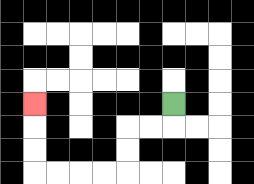{'start': '[7, 4]', 'end': '[1, 4]', 'path_directions': 'D,L,L,D,D,L,L,L,L,U,U,U', 'path_coordinates': '[[7, 4], [7, 5], [6, 5], [5, 5], [5, 6], [5, 7], [4, 7], [3, 7], [2, 7], [1, 7], [1, 6], [1, 5], [1, 4]]'}